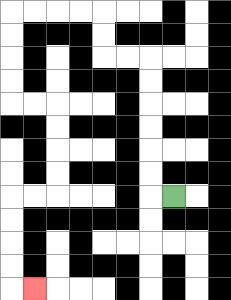{'start': '[7, 8]', 'end': '[1, 12]', 'path_directions': 'L,U,U,U,U,U,U,L,L,U,U,L,L,L,L,D,D,D,D,R,R,D,D,D,D,L,L,D,D,D,D,R', 'path_coordinates': '[[7, 8], [6, 8], [6, 7], [6, 6], [6, 5], [6, 4], [6, 3], [6, 2], [5, 2], [4, 2], [4, 1], [4, 0], [3, 0], [2, 0], [1, 0], [0, 0], [0, 1], [0, 2], [0, 3], [0, 4], [1, 4], [2, 4], [2, 5], [2, 6], [2, 7], [2, 8], [1, 8], [0, 8], [0, 9], [0, 10], [0, 11], [0, 12], [1, 12]]'}